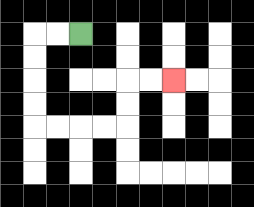{'start': '[3, 1]', 'end': '[7, 3]', 'path_directions': 'L,L,D,D,D,D,R,R,R,R,U,U,R,R', 'path_coordinates': '[[3, 1], [2, 1], [1, 1], [1, 2], [1, 3], [1, 4], [1, 5], [2, 5], [3, 5], [4, 5], [5, 5], [5, 4], [5, 3], [6, 3], [7, 3]]'}